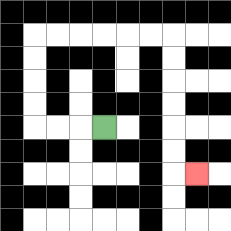{'start': '[4, 5]', 'end': '[8, 7]', 'path_directions': 'L,L,L,U,U,U,U,R,R,R,R,R,R,D,D,D,D,D,D,R', 'path_coordinates': '[[4, 5], [3, 5], [2, 5], [1, 5], [1, 4], [1, 3], [1, 2], [1, 1], [2, 1], [3, 1], [4, 1], [5, 1], [6, 1], [7, 1], [7, 2], [7, 3], [7, 4], [7, 5], [7, 6], [7, 7], [8, 7]]'}